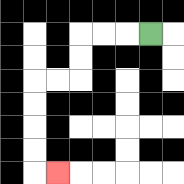{'start': '[6, 1]', 'end': '[2, 7]', 'path_directions': 'L,L,L,D,D,L,L,D,D,D,D,R', 'path_coordinates': '[[6, 1], [5, 1], [4, 1], [3, 1], [3, 2], [3, 3], [2, 3], [1, 3], [1, 4], [1, 5], [1, 6], [1, 7], [2, 7]]'}